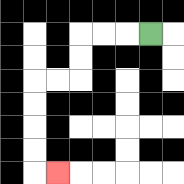{'start': '[6, 1]', 'end': '[2, 7]', 'path_directions': 'L,L,L,D,D,L,L,D,D,D,D,R', 'path_coordinates': '[[6, 1], [5, 1], [4, 1], [3, 1], [3, 2], [3, 3], [2, 3], [1, 3], [1, 4], [1, 5], [1, 6], [1, 7], [2, 7]]'}